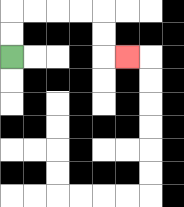{'start': '[0, 2]', 'end': '[5, 2]', 'path_directions': 'U,U,R,R,R,R,D,D,R', 'path_coordinates': '[[0, 2], [0, 1], [0, 0], [1, 0], [2, 0], [3, 0], [4, 0], [4, 1], [4, 2], [5, 2]]'}